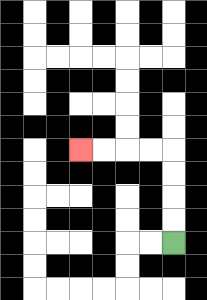{'start': '[7, 10]', 'end': '[3, 6]', 'path_directions': 'U,U,U,U,L,L,L,L', 'path_coordinates': '[[7, 10], [7, 9], [7, 8], [7, 7], [7, 6], [6, 6], [5, 6], [4, 6], [3, 6]]'}